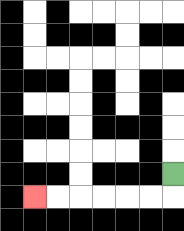{'start': '[7, 7]', 'end': '[1, 8]', 'path_directions': 'D,L,L,L,L,L,L', 'path_coordinates': '[[7, 7], [7, 8], [6, 8], [5, 8], [4, 8], [3, 8], [2, 8], [1, 8]]'}